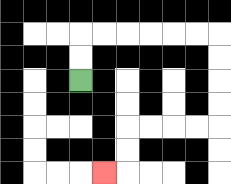{'start': '[3, 3]', 'end': '[4, 7]', 'path_directions': 'U,U,R,R,R,R,R,R,D,D,D,D,L,L,L,L,D,D,L', 'path_coordinates': '[[3, 3], [3, 2], [3, 1], [4, 1], [5, 1], [6, 1], [7, 1], [8, 1], [9, 1], [9, 2], [9, 3], [9, 4], [9, 5], [8, 5], [7, 5], [6, 5], [5, 5], [5, 6], [5, 7], [4, 7]]'}